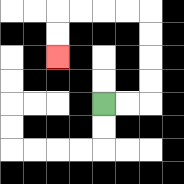{'start': '[4, 4]', 'end': '[2, 2]', 'path_directions': 'R,R,U,U,U,U,L,L,L,L,D,D', 'path_coordinates': '[[4, 4], [5, 4], [6, 4], [6, 3], [6, 2], [6, 1], [6, 0], [5, 0], [4, 0], [3, 0], [2, 0], [2, 1], [2, 2]]'}